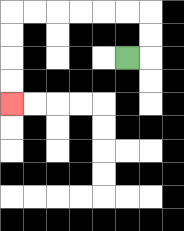{'start': '[5, 2]', 'end': '[0, 4]', 'path_directions': 'R,U,U,L,L,L,L,L,L,D,D,D,D', 'path_coordinates': '[[5, 2], [6, 2], [6, 1], [6, 0], [5, 0], [4, 0], [3, 0], [2, 0], [1, 0], [0, 0], [0, 1], [0, 2], [0, 3], [0, 4]]'}